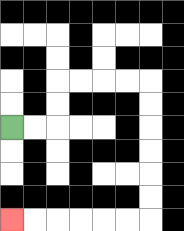{'start': '[0, 5]', 'end': '[0, 9]', 'path_directions': 'R,R,U,U,R,R,R,R,D,D,D,D,D,D,L,L,L,L,L,L', 'path_coordinates': '[[0, 5], [1, 5], [2, 5], [2, 4], [2, 3], [3, 3], [4, 3], [5, 3], [6, 3], [6, 4], [6, 5], [6, 6], [6, 7], [6, 8], [6, 9], [5, 9], [4, 9], [3, 9], [2, 9], [1, 9], [0, 9]]'}